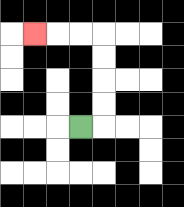{'start': '[3, 5]', 'end': '[1, 1]', 'path_directions': 'R,U,U,U,U,L,L,L', 'path_coordinates': '[[3, 5], [4, 5], [4, 4], [4, 3], [4, 2], [4, 1], [3, 1], [2, 1], [1, 1]]'}